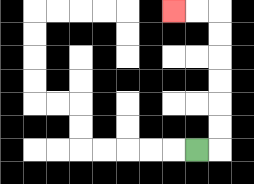{'start': '[8, 6]', 'end': '[7, 0]', 'path_directions': 'R,U,U,U,U,U,U,L,L', 'path_coordinates': '[[8, 6], [9, 6], [9, 5], [9, 4], [9, 3], [9, 2], [9, 1], [9, 0], [8, 0], [7, 0]]'}